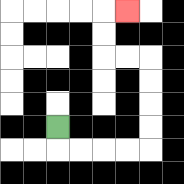{'start': '[2, 5]', 'end': '[5, 0]', 'path_directions': 'D,R,R,R,R,U,U,U,U,L,L,U,U,R', 'path_coordinates': '[[2, 5], [2, 6], [3, 6], [4, 6], [5, 6], [6, 6], [6, 5], [6, 4], [6, 3], [6, 2], [5, 2], [4, 2], [4, 1], [4, 0], [5, 0]]'}